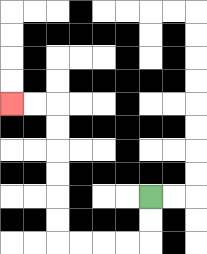{'start': '[6, 8]', 'end': '[0, 4]', 'path_directions': 'D,D,L,L,L,L,U,U,U,U,U,U,L,L', 'path_coordinates': '[[6, 8], [6, 9], [6, 10], [5, 10], [4, 10], [3, 10], [2, 10], [2, 9], [2, 8], [2, 7], [2, 6], [2, 5], [2, 4], [1, 4], [0, 4]]'}